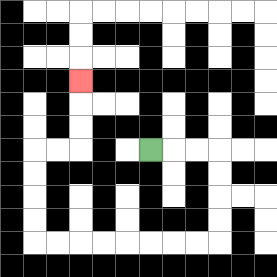{'start': '[6, 6]', 'end': '[3, 3]', 'path_directions': 'R,R,R,D,D,D,D,L,L,L,L,L,L,L,L,U,U,U,U,R,R,U,U,U', 'path_coordinates': '[[6, 6], [7, 6], [8, 6], [9, 6], [9, 7], [9, 8], [9, 9], [9, 10], [8, 10], [7, 10], [6, 10], [5, 10], [4, 10], [3, 10], [2, 10], [1, 10], [1, 9], [1, 8], [1, 7], [1, 6], [2, 6], [3, 6], [3, 5], [3, 4], [3, 3]]'}